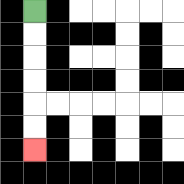{'start': '[1, 0]', 'end': '[1, 6]', 'path_directions': 'D,D,D,D,D,D', 'path_coordinates': '[[1, 0], [1, 1], [1, 2], [1, 3], [1, 4], [1, 5], [1, 6]]'}